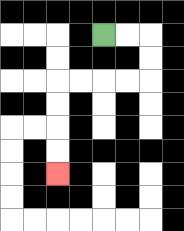{'start': '[4, 1]', 'end': '[2, 7]', 'path_directions': 'R,R,D,D,L,L,L,L,D,D,D,D', 'path_coordinates': '[[4, 1], [5, 1], [6, 1], [6, 2], [6, 3], [5, 3], [4, 3], [3, 3], [2, 3], [2, 4], [2, 5], [2, 6], [2, 7]]'}